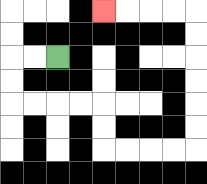{'start': '[2, 2]', 'end': '[4, 0]', 'path_directions': 'L,L,D,D,R,R,R,R,D,D,R,R,R,R,U,U,U,U,U,U,L,L,L,L', 'path_coordinates': '[[2, 2], [1, 2], [0, 2], [0, 3], [0, 4], [1, 4], [2, 4], [3, 4], [4, 4], [4, 5], [4, 6], [5, 6], [6, 6], [7, 6], [8, 6], [8, 5], [8, 4], [8, 3], [8, 2], [8, 1], [8, 0], [7, 0], [6, 0], [5, 0], [4, 0]]'}